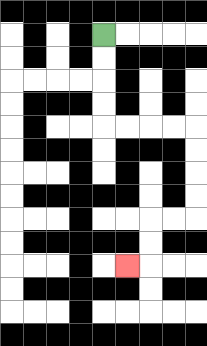{'start': '[4, 1]', 'end': '[5, 11]', 'path_directions': 'D,D,D,D,R,R,R,R,D,D,D,D,L,L,D,D,L', 'path_coordinates': '[[4, 1], [4, 2], [4, 3], [4, 4], [4, 5], [5, 5], [6, 5], [7, 5], [8, 5], [8, 6], [8, 7], [8, 8], [8, 9], [7, 9], [6, 9], [6, 10], [6, 11], [5, 11]]'}